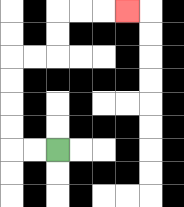{'start': '[2, 6]', 'end': '[5, 0]', 'path_directions': 'L,L,U,U,U,U,R,R,U,U,R,R,R', 'path_coordinates': '[[2, 6], [1, 6], [0, 6], [0, 5], [0, 4], [0, 3], [0, 2], [1, 2], [2, 2], [2, 1], [2, 0], [3, 0], [4, 0], [5, 0]]'}